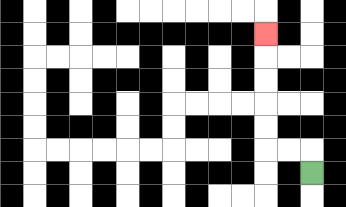{'start': '[13, 7]', 'end': '[11, 1]', 'path_directions': 'U,L,L,U,U,U,U,U', 'path_coordinates': '[[13, 7], [13, 6], [12, 6], [11, 6], [11, 5], [11, 4], [11, 3], [11, 2], [11, 1]]'}